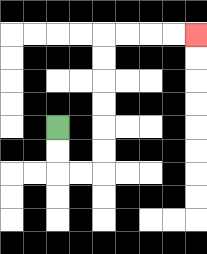{'start': '[2, 5]', 'end': '[8, 1]', 'path_directions': 'D,D,R,R,U,U,U,U,U,U,R,R,R,R', 'path_coordinates': '[[2, 5], [2, 6], [2, 7], [3, 7], [4, 7], [4, 6], [4, 5], [4, 4], [4, 3], [4, 2], [4, 1], [5, 1], [6, 1], [7, 1], [8, 1]]'}